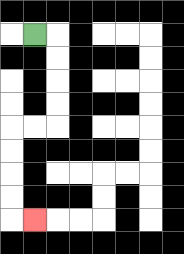{'start': '[1, 1]', 'end': '[1, 9]', 'path_directions': 'R,D,D,D,D,L,L,D,D,D,D,R', 'path_coordinates': '[[1, 1], [2, 1], [2, 2], [2, 3], [2, 4], [2, 5], [1, 5], [0, 5], [0, 6], [0, 7], [0, 8], [0, 9], [1, 9]]'}